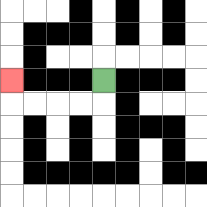{'start': '[4, 3]', 'end': '[0, 3]', 'path_directions': 'D,L,L,L,L,U', 'path_coordinates': '[[4, 3], [4, 4], [3, 4], [2, 4], [1, 4], [0, 4], [0, 3]]'}